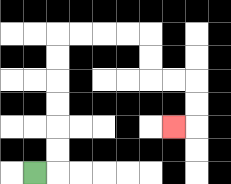{'start': '[1, 7]', 'end': '[7, 5]', 'path_directions': 'R,U,U,U,U,U,U,R,R,R,R,D,D,R,R,D,D,L', 'path_coordinates': '[[1, 7], [2, 7], [2, 6], [2, 5], [2, 4], [2, 3], [2, 2], [2, 1], [3, 1], [4, 1], [5, 1], [6, 1], [6, 2], [6, 3], [7, 3], [8, 3], [8, 4], [8, 5], [7, 5]]'}